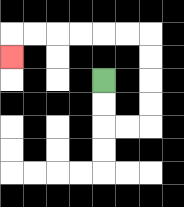{'start': '[4, 3]', 'end': '[0, 2]', 'path_directions': 'D,D,R,R,U,U,U,U,L,L,L,L,L,L,D', 'path_coordinates': '[[4, 3], [4, 4], [4, 5], [5, 5], [6, 5], [6, 4], [6, 3], [6, 2], [6, 1], [5, 1], [4, 1], [3, 1], [2, 1], [1, 1], [0, 1], [0, 2]]'}